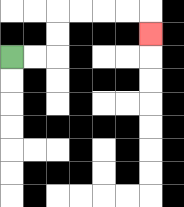{'start': '[0, 2]', 'end': '[6, 1]', 'path_directions': 'R,R,U,U,R,R,R,R,D', 'path_coordinates': '[[0, 2], [1, 2], [2, 2], [2, 1], [2, 0], [3, 0], [4, 0], [5, 0], [6, 0], [6, 1]]'}